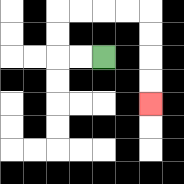{'start': '[4, 2]', 'end': '[6, 4]', 'path_directions': 'L,L,U,U,R,R,R,R,D,D,D,D', 'path_coordinates': '[[4, 2], [3, 2], [2, 2], [2, 1], [2, 0], [3, 0], [4, 0], [5, 0], [6, 0], [6, 1], [6, 2], [6, 3], [6, 4]]'}